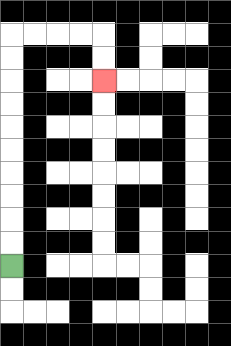{'start': '[0, 11]', 'end': '[4, 3]', 'path_directions': 'U,U,U,U,U,U,U,U,U,U,R,R,R,R,D,D', 'path_coordinates': '[[0, 11], [0, 10], [0, 9], [0, 8], [0, 7], [0, 6], [0, 5], [0, 4], [0, 3], [0, 2], [0, 1], [1, 1], [2, 1], [3, 1], [4, 1], [4, 2], [4, 3]]'}